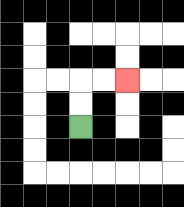{'start': '[3, 5]', 'end': '[5, 3]', 'path_directions': 'U,U,R,R', 'path_coordinates': '[[3, 5], [3, 4], [3, 3], [4, 3], [5, 3]]'}